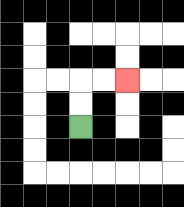{'start': '[3, 5]', 'end': '[5, 3]', 'path_directions': 'U,U,R,R', 'path_coordinates': '[[3, 5], [3, 4], [3, 3], [4, 3], [5, 3]]'}